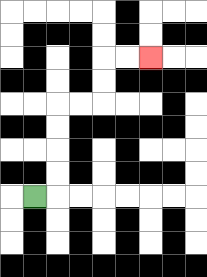{'start': '[1, 8]', 'end': '[6, 2]', 'path_directions': 'R,U,U,U,U,R,R,U,U,R,R', 'path_coordinates': '[[1, 8], [2, 8], [2, 7], [2, 6], [2, 5], [2, 4], [3, 4], [4, 4], [4, 3], [4, 2], [5, 2], [6, 2]]'}